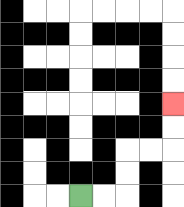{'start': '[3, 8]', 'end': '[7, 4]', 'path_directions': 'R,R,U,U,R,R,U,U', 'path_coordinates': '[[3, 8], [4, 8], [5, 8], [5, 7], [5, 6], [6, 6], [7, 6], [7, 5], [7, 4]]'}